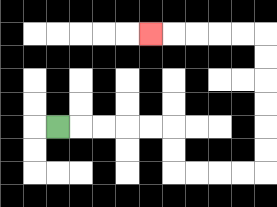{'start': '[2, 5]', 'end': '[6, 1]', 'path_directions': 'R,R,R,R,R,D,D,R,R,R,R,U,U,U,U,U,U,L,L,L,L,L', 'path_coordinates': '[[2, 5], [3, 5], [4, 5], [5, 5], [6, 5], [7, 5], [7, 6], [7, 7], [8, 7], [9, 7], [10, 7], [11, 7], [11, 6], [11, 5], [11, 4], [11, 3], [11, 2], [11, 1], [10, 1], [9, 1], [8, 1], [7, 1], [6, 1]]'}